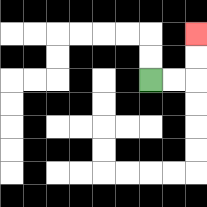{'start': '[6, 3]', 'end': '[8, 1]', 'path_directions': 'R,R,U,U', 'path_coordinates': '[[6, 3], [7, 3], [8, 3], [8, 2], [8, 1]]'}